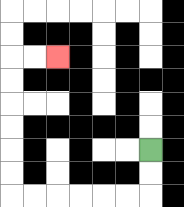{'start': '[6, 6]', 'end': '[2, 2]', 'path_directions': 'D,D,L,L,L,L,L,L,U,U,U,U,U,U,R,R', 'path_coordinates': '[[6, 6], [6, 7], [6, 8], [5, 8], [4, 8], [3, 8], [2, 8], [1, 8], [0, 8], [0, 7], [0, 6], [0, 5], [0, 4], [0, 3], [0, 2], [1, 2], [2, 2]]'}